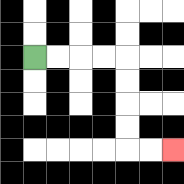{'start': '[1, 2]', 'end': '[7, 6]', 'path_directions': 'R,R,R,R,D,D,D,D,R,R', 'path_coordinates': '[[1, 2], [2, 2], [3, 2], [4, 2], [5, 2], [5, 3], [5, 4], [5, 5], [5, 6], [6, 6], [7, 6]]'}